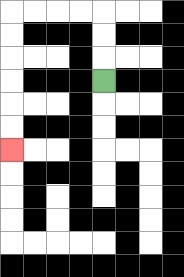{'start': '[4, 3]', 'end': '[0, 6]', 'path_directions': 'U,U,U,L,L,L,L,D,D,D,D,D,D', 'path_coordinates': '[[4, 3], [4, 2], [4, 1], [4, 0], [3, 0], [2, 0], [1, 0], [0, 0], [0, 1], [0, 2], [0, 3], [0, 4], [0, 5], [0, 6]]'}